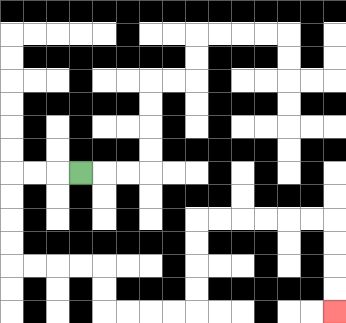{'start': '[3, 7]', 'end': '[14, 13]', 'path_directions': 'L,L,L,D,D,D,D,R,R,R,R,D,D,R,R,R,R,U,U,U,U,R,R,R,R,R,R,D,D,D,D', 'path_coordinates': '[[3, 7], [2, 7], [1, 7], [0, 7], [0, 8], [0, 9], [0, 10], [0, 11], [1, 11], [2, 11], [3, 11], [4, 11], [4, 12], [4, 13], [5, 13], [6, 13], [7, 13], [8, 13], [8, 12], [8, 11], [8, 10], [8, 9], [9, 9], [10, 9], [11, 9], [12, 9], [13, 9], [14, 9], [14, 10], [14, 11], [14, 12], [14, 13]]'}